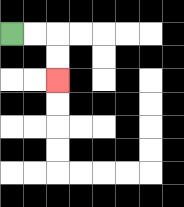{'start': '[0, 1]', 'end': '[2, 3]', 'path_directions': 'R,R,D,D', 'path_coordinates': '[[0, 1], [1, 1], [2, 1], [2, 2], [2, 3]]'}